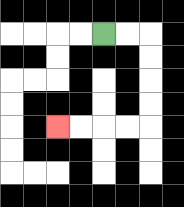{'start': '[4, 1]', 'end': '[2, 5]', 'path_directions': 'R,R,D,D,D,D,L,L,L,L', 'path_coordinates': '[[4, 1], [5, 1], [6, 1], [6, 2], [6, 3], [6, 4], [6, 5], [5, 5], [4, 5], [3, 5], [2, 5]]'}